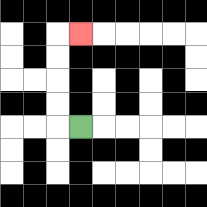{'start': '[3, 5]', 'end': '[3, 1]', 'path_directions': 'L,U,U,U,U,R', 'path_coordinates': '[[3, 5], [2, 5], [2, 4], [2, 3], [2, 2], [2, 1], [3, 1]]'}